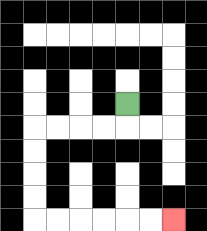{'start': '[5, 4]', 'end': '[7, 9]', 'path_directions': 'D,L,L,L,L,D,D,D,D,R,R,R,R,R,R', 'path_coordinates': '[[5, 4], [5, 5], [4, 5], [3, 5], [2, 5], [1, 5], [1, 6], [1, 7], [1, 8], [1, 9], [2, 9], [3, 9], [4, 9], [5, 9], [6, 9], [7, 9]]'}